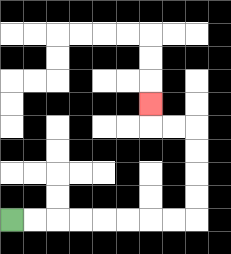{'start': '[0, 9]', 'end': '[6, 4]', 'path_directions': 'R,R,R,R,R,R,R,R,U,U,U,U,L,L,U', 'path_coordinates': '[[0, 9], [1, 9], [2, 9], [3, 9], [4, 9], [5, 9], [6, 9], [7, 9], [8, 9], [8, 8], [8, 7], [8, 6], [8, 5], [7, 5], [6, 5], [6, 4]]'}